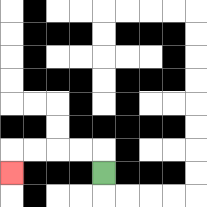{'start': '[4, 7]', 'end': '[0, 7]', 'path_directions': 'U,L,L,L,L,D', 'path_coordinates': '[[4, 7], [4, 6], [3, 6], [2, 6], [1, 6], [0, 6], [0, 7]]'}